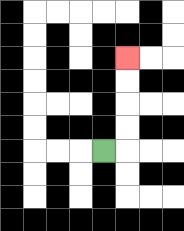{'start': '[4, 6]', 'end': '[5, 2]', 'path_directions': 'R,U,U,U,U', 'path_coordinates': '[[4, 6], [5, 6], [5, 5], [5, 4], [5, 3], [5, 2]]'}